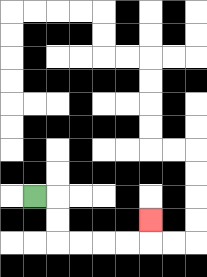{'start': '[1, 8]', 'end': '[6, 9]', 'path_directions': 'R,D,D,R,R,R,R,U', 'path_coordinates': '[[1, 8], [2, 8], [2, 9], [2, 10], [3, 10], [4, 10], [5, 10], [6, 10], [6, 9]]'}